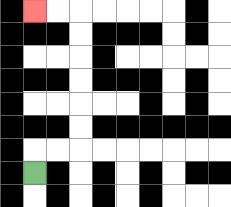{'start': '[1, 7]', 'end': '[1, 0]', 'path_directions': 'U,R,R,U,U,U,U,U,U,L,L', 'path_coordinates': '[[1, 7], [1, 6], [2, 6], [3, 6], [3, 5], [3, 4], [3, 3], [3, 2], [3, 1], [3, 0], [2, 0], [1, 0]]'}